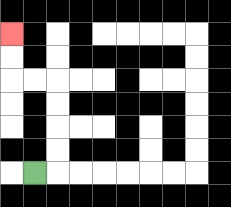{'start': '[1, 7]', 'end': '[0, 1]', 'path_directions': 'R,U,U,U,U,L,L,U,U', 'path_coordinates': '[[1, 7], [2, 7], [2, 6], [2, 5], [2, 4], [2, 3], [1, 3], [0, 3], [0, 2], [0, 1]]'}